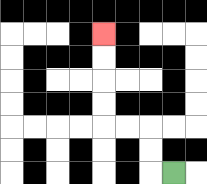{'start': '[7, 7]', 'end': '[4, 1]', 'path_directions': 'L,U,U,L,L,U,U,U,U', 'path_coordinates': '[[7, 7], [6, 7], [6, 6], [6, 5], [5, 5], [4, 5], [4, 4], [4, 3], [4, 2], [4, 1]]'}